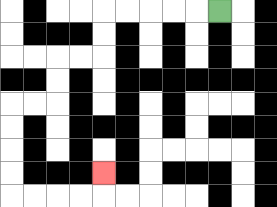{'start': '[9, 0]', 'end': '[4, 7]', 'path_directions': 'L,L,L,L,L,D,D,L,L,D,D,L,L,D,D,D,D,R,R,R,R,U', 'path_coordinates': '[[9, 0], [8, 0], [7, 0], [6, 0], [5, 0], [4, 0], [4, 1], [4, 2], [3, 2], [2, 2], [2, 3], [2, 4], [1, 4], [0, 4], [0, 5], [0, 6], [0, 7], [0, 8], [1, 8], [2, 8], [3, 8], [4, 8], [4, 7]]'}